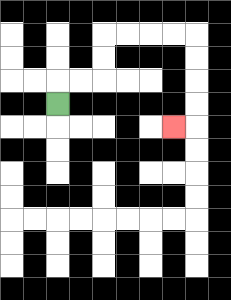{'start': '[2, 4]', 'end': '[7, 5]', 'path_directions': 'U,R,R,U,U,R,R,R,R,D,D,D,D,L', 'path_coordinates': '[[2, 4], [2, 3], [3, 3], [4, 3], [4, 2], [4, 1], [5, 1], [6, 1], [7, 1], [8, 1], [8, 2], [8, 3], [8, 4], [8, 5], [7, 5]]'}